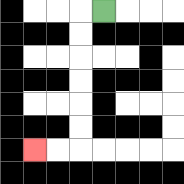{'start': '[4, 0]', 'end': '[1, 6]', 'path_directions': 'L,D,D,D,D,D,D,L,L', 'path_coordinates': '[[4, 0], [3, 0], [3, 1], [3, 2], [3, 3], [3, 4], [3, 5], [3, 6], [2, 6], [1, 6]]'}